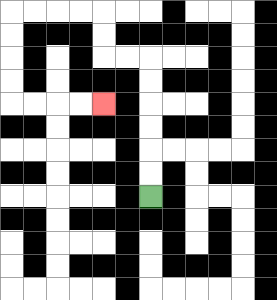{'start': '[6, 8]', 'end': '[4, 4]', 'path_directions': 'U,U,U,U,U,U,L,L,U,U,L,L,L,L,D,D,D,D,R,R,R,R', 'path_coordinates': '[[6, 8], [6, 7], [6, 6], [6, 5], [6, 4], [6, 3], [6, 2], [5, 2], [4, 2], [4, 1], [4, 0], [3, 0], [2, 0], [1, 0], [0, 0], [0, 1], [0, 2], [0, 3], [0, 4], [1, 4], [2, 4], [3, 4], [4, 4]]'}